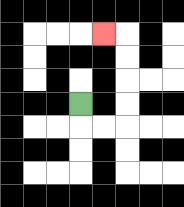{'start': '[3, 4]', 'end': '[4, 1]', 'path_directions': 'D,R,R,U,U,U,U,L', 'path_coordinates': '[[3, 4], [3, 5], [4, 5], [5, 5], [5, 4], [5, 3], [5, 2], [5, 1], [4, 1]]'}